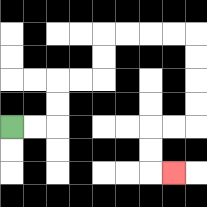{'start': '[0, 5]', 'end': '[7, 7]', 'path_directions': 'R,R,U,U,R,R,U,U,R,R,R,R,D,D,D,D,L,L,D,D,R', 'path_coordinates': '[[0, 5], [1, 5], [2, 5], [2, 4], [2, 3], [3, 3], [4, 3], [4, 2], [4, 1], [5, 1], [6, 1], [7, 1], [8, 1], [8, 2], [8, 3], [8, 4], [8, 5], [7, 5], [6, 5], [6, 6], [6, 7], [7, 7]]'}